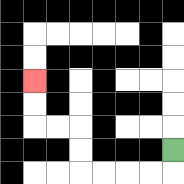{'start': '[7, 6]', 'end': '[1, 3]', 'path_directions': 'D,L,L,L,L,U,U,L,L,U,U', 'path_coordinates': '[[7, 6], [7, 7], [6, 7], [5, 7], [4, 7], [3, 7], [3, 6], [3, 5], [2, 5], [1, 5], [1, 4], [1, 3]]'}